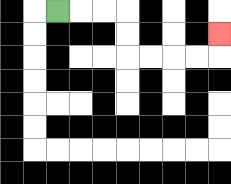{'start': '[2, 0]', 'end': '[9, 1]', 'path_directions': 'R,R,R,D,D,R,R,R,R,U', 'path_coordinates': '[[2, 0], [3, 0], [4, 0], [5, 0], [5, 1], [5, 2], [6, 2], [7, 2], [8, 2], [9, 2], [9, 1]]'}